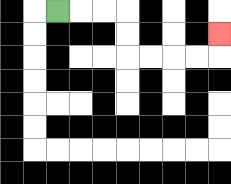{'start': '[2, 0]', 'end': '[9, 1]', 'path_directions': 'R,R,R,D,D,R,R,R,R,U', 'path_coordinates': '[[2, 0], [3, 0], [4, 0], [5, 0], [5, 1], [5, 2], [6, 2], [7, 2], [8, 2], [9, 2], [9, 1]]'}